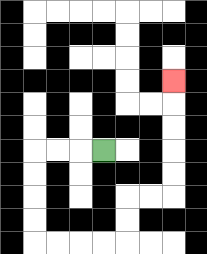{'start': '[4, 6]', 'end': '[7, 3]', 'path_directions': 'L,L,L,D,D,D,D,R,R,R,R,U,U,R,R,U,U,U,U,U', 'path_coordinates': '[[4, 6], [3, 6], [2, 6], [1, 6], [1, 7], [1, 8], [1, 9], [1, 10], [2, 10], [3, 10], [4, 10], [5, 10], [5, 9], [5, 8], [6, 8], [7, 8], [7, 7], [7, 6], [7, 5], [7, 4], [7, 3]]'}